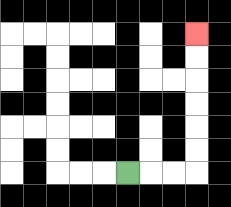{'start': '[5, 7]', 'end': '[8, 1]', 'path_directions': 'R,R,R,U,U,U,U,U,U', 'path_coordinates': '[[5, 7], [6, 7], [7, 7], [8, 7], [8, 6], [8, 5], [8, 4], [8, 3], [8, 2], [8, 1]]'}